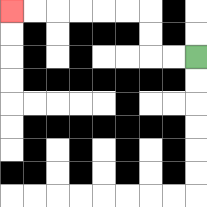{'start': '[8, 2]', 'end': '[0, 0]', 'path_directions': 'L,L,U,U,L,L,L,L,L,L', 'path_coordinates': '[[8, 2], [7, 2], [6, 2], [6, 1], [6, 0], [5, 0], [4, 0], [3, 0], [2, 0], [1, 0], [0, 0]]'}